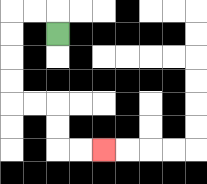{'start': '[2, 1]', 'end': '[4, 6]', 'path_directions': 'U,L,L,D,D,D,D,R,R,D,D,R,R', 'path_coordinates': '[[2, 1], [2, 0], [1, 0], [0, 0], [0, 1], [0, 2], [0, 3], [0, 4], [1, 4], [2, 4], [2, 5], [2, 6], [3, 6], [4, 6]]'}